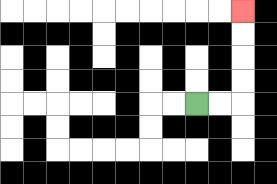{'start': '[8, 4]', 'end': '[10, 0]', 'path_directions': 'R,R,U,U,U,U', 'path_coordinates': '[[8, 4], [9, 4], [10, 4], [10, 3], [10, 2], [10, 1], [10, 0]]'}